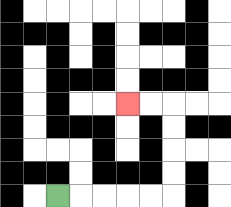{'start': '[2, 8]', 'end': '[5, 4]', 'path_directions': 'R,R,R,R,R,U,U,U,U,L,L', 'path_coordinates': '[[2, 8], [3, 8], [4, 8], [5, 8], [6, 8], [7, 8], [7, 7], [7, 6], [7, 5], [7, 4], [6, 4], [5, 4]]'}